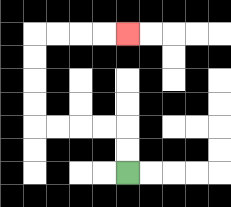{'start': '[5, 7]', 'end': '[5, 1]', 'path_directions': 'U,U,L,L,L,L,U,U,U,U,R,R,R,R', 'path_coordinates': '[[5, 7], [5, 6], [5, 5], [4, 5], [3, 5], [2, 5], [1, 5], [1, 4], [1, 3], [1, 2], [1, 1], [2, 1], [3, 1], [4, 1], [5, 1]]'}